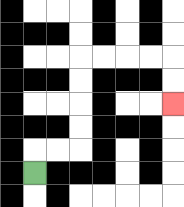{'start': '[1, 7]', 'end': '[7, 4]', 'path_directions': 'U,R,R,U,U,U,U,R,R,R,R,D,D', 'path_coordinates': '[[1, 7], [1, 6], [2, 6], [3, 6], [3, 5], [3, 4], [3, 3], [3, 2], [4, 2], [5, 2], [6, 2], [7, 2], [7, 3], [7, 4]]'}